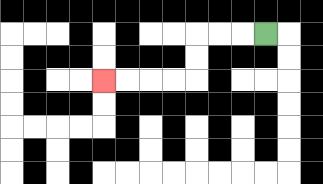{'start': '[11, 1]', 'end': '[4, 3]', 'path_directions': 'L,L,L,D,D,L,L,L,L', 'path_coordinates': '[[11, 1], [10, 1], [9, 1], [8, 1], [8, 2], [8, 3], [7, 3], [6, 3], [5, 3], [4, 3]]'}